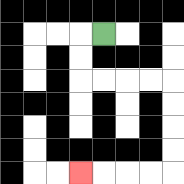{'start': '[4, 1]', 'end': '[3, 7]', 'path_directions': 'L,D,D,R,R,R,R,D,D,D,D,L,L,L,L', 'path_coordinates': '[[4, 1], [3, 1], [3, 2], [3, 3], [4, 3], [5, 3], [6, 3], [7, 3], [7, 4], [7, 5], [7, 6], [7, 7], [6, 7], [5, 7], [4, 7], [3, 7]]'}